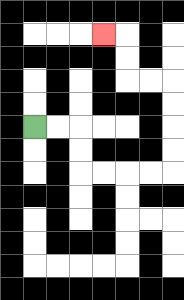{'start': '[1, 5]', 'end': '[4, 1]', 'path_directions': 'R,R,D,D,R,R,R,R,U,U,U,U,L,L,U,U,L', 'path_coordinates': '[[1, 5], [2, 5], [3, 5], [3, 6], [3, 7], [4, 7], [5, 7], [6, 7], [7, 7], [7, 6], [7, 5], [7, 4], [7, 3], [6, 3], [5, 3], [5, 2], [5, 1], [4, 1]]'}